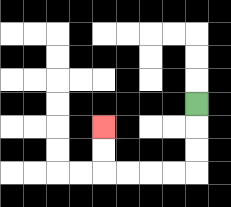{'start': '[8, 4]', 'end': '[4, 5]', 'path_directions': 'D,D,D,L,L,L,L,U,U', 'path_coordinates': '[[8, 4], [8, 5], [8, 6], [8, 7], [7, 7], [6, 7], [5, 7], [4, 7], [4, 6], [4, 5]]'}